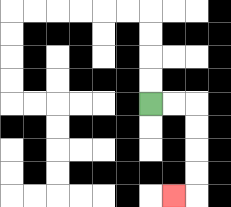{'start': '[6, 4]', 'end': '[7, 8]', 'path_directions': 'R,R,D,D,D,D,L', 'path_coordinates': '[[6, 4], [7, 4], [8, 4], [8, 5], [8, 6], [8, 7], [8, 8], [7, 8]]'}